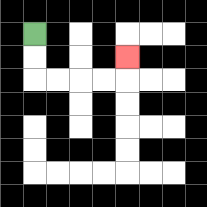{'start': '[1, 1]', 'end': '[5, 2]', 'path_directions': 'D,D,R,R,R,R,U', 'path_coordinates': '[[1, 1], [1, 2], [1, 3], [2, 3], [3, 3], [4, 3], [5, 3], [5, 2]]'}